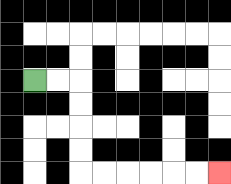{'start': '[1, 3]', 'end': '[9, 7]', 'path_directions': 'R,R,D,D,D,D,R,R,R,R,R,R', 'path_coordinates': '[[1, 3], [2, 3], [3, 3], [3, 4], [3, 5], [3, 6], [3, 7], [4, 7], [5, 7], [6, 7], [7, 7], [8, 7], [9, 7]]'}